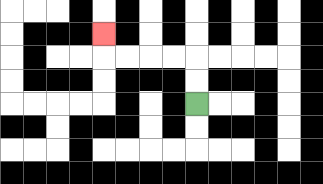{'start': '[8, 4]', 'end': '[4, 1]', 'path_directions': 'U,U,L,L,L,L,U', 'path_coordinates': '[[8, 4], [8, 3], [8, 2], [7, 2], [6, 2], [5, 2], [4, 2], [4, 1]]'}